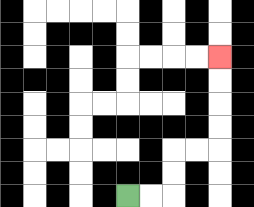{'start': '[5, 8]', 'end': '[9, 2]', 'path_directions': 'R,R,U,U,R,R,U,U,U,U', 'path_coordinates': '[[5, 8], [6, 8], [7, 8], [7, 7], [7, 6], [8, 6], [9, 6], [9, 5], [9, 4], [9, 3], [9, 2]]'}